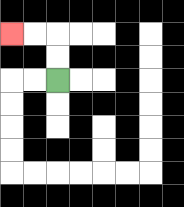{'start': '[2, 3]', 'end': '[0, 1]', 'path_directions': 'U,U,L,L', 'path_coordinates': '[[2, 3], [2, 2], [2, 1], [1, 1], [0, 1]]'}